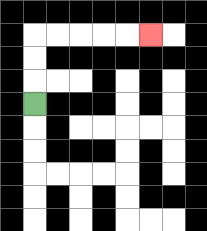{'start': '[1, 4]', 'end': '[6, 1]', 'path_directions': 'U,U,U,R,R,R,R,R', 'path_coordinates': '[[1, 4], [1, 3], [1, 2], [1, 1], [2, 1], [3, 1], [4, 1], [5, 1], [6, 1]]'}